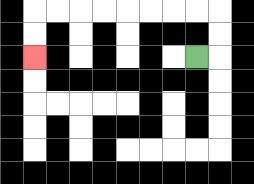{'start': '[8, 2]', 'end': '[1, 2]', 'path_directions': 'R,U,U,L,L,L,L,L,L,L,L,D,D', 'path_coordinates': '[[8, 2], [9, 2], [9, 1], [9, 0], [8, 0], [7, 0], [6, 0], [5, 0], [4, 0], [3, 0], [2, 0], [1, 0], [1, 1], [1, 2]]'}